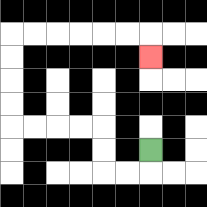{'start': '[6, 6]', 'end': '[6, 2]', 'path_directions': 'D,L,L,U,U,L,L,L,L,U,U,U,U,R,R,R,R,R,R,D', 'path_coordinates': '[[6, 6], [6, 7], [5, 7], [4, 7], [4, 6], [4, 5], [3, 5], [2, 5], [1, 5], [0, 5], [0, 4], [0, 3], [0, 2], [0, 1], [1, 1], [2, 1], [3, 1], [4, 1], [5, 1], [6, 1], [6, 2]]'}